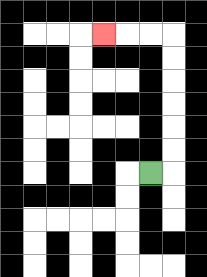{'start': '[6, 7]', 'end': '[4, 1]', 'path_directions': 'R,U,U,U,U,U,U,L,L,L', 'path_coordinates': '[[6, 7], [7, 7], [7, 6], [7, 5], [7, 4], [7, 3], [7, 2], [7, 1], [6, 1], [5, 1], [4, 1]]'}